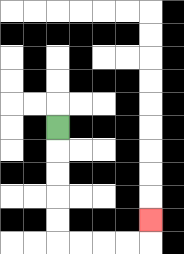{'start': '[2, 5]', 'end': '[6, 9]', 'path_directions': 'D,D,D,D,D,R,R,R,R,U', 'path_coordinates': '[[2, 5], [2, 6], [2, 7], [2, 8], [2, 9], [2, 10], [3, 10], [4, 10], [5, 10], [6, 10], [6, 9]]'}